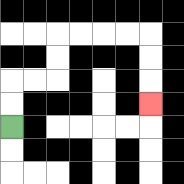{'start': '[0, 5]', 'end': '[6, 4]', 'path_directions': 'U,U,R,R,U,U,R,R,R,R,D,D,D', 'path_coordinates': '[[0, 5], [0, 4], [0, 3], [1, 3], [2, 3], [2, 2], [2, 1], [3, 1], [4, 1], [5, 1], [6, 1], [6, 2], [6, 3], [6, 4]]'}